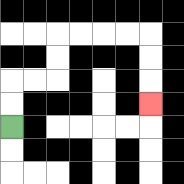{'start': '[0, 5]', 'end': '[6, 4]', 'path_directions': 'U,U,R,R,U,U,R,R,R,R,D,D,D', 'path_coordinates': '[[0, 5], [0, 4], [0, 3], [1, 3], [2, 3], [2, 2], [2, 1], [3, 1], [4, 1], [5, 1], [6, 1], [6, 2], [6, 3], [6, 4]]'}